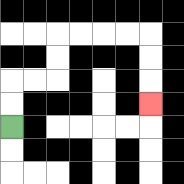{'start': '[0, 5]', 'end': '[6, 4]', 'path_directions': 'U,U,R,R,U,U,R,R,R,R,D,D,D', 'path_coordinates': '[[0, 5], [0, 4], [0, 3], [1, 3], [2, 3], [2, 2], [2, 1], [3, 1], [4, 1], [5, 1], [6, 1], [6, 2], [6, 3], [6, 4]]'}